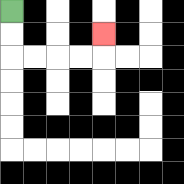{'start': '[0, 0]', 'end': '[4, 1]', 'path_directions': 'D,D,R,R,R,R,U', 'path_coordinates': '[[0, 0], [0, 1], [0, 2], [1, 2], [2, 2], [3, 2], [4, 2], [4, 1]]'}